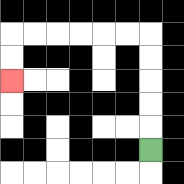{'start': '[6, 6]', 'end': '[0, 3]', 'path_directions': 'U,U,U,U,U,L,L,L,L,L,L,D,D', 'path_coordinates': '[[6, 6], [6, 5], [6, 4], [6, 3], [6, 2], [6, 1], [5, 1], [4, 1], [3, 1], [2, 1], [1, 1], [0, 1], [0, 2], [0, 3]]'}